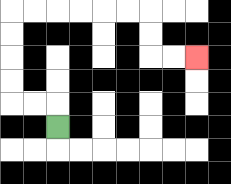{'start': '[2, 5]', 'end': '[8, 2]', 'path_directions': 'U,L,L,U,U,U,U,R,R,R,R,R,R,D,D,R,R', 'path_coordinates': '[[2, 5], [2, 4], [1, 4], [0, 4], [0, 3], [0, 2], [0, 1], [0, 0], [1, 0], [2, 0], [3, 0], [4, 0], [5, 0], [6, 0], [6, 1], [6, 2], [7, 2], [8, 2]]'}